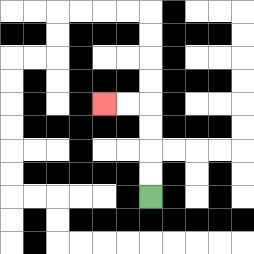{'start': '[6, 8]', 'end': '[4, 4]', 'path_directions': 'U,U,U,U,L,L', 'path_coordinates': '[[6, 8], [6, 7], [6, 6], [6, 5], [6, 4], [5, 4], [4, 4]]'}